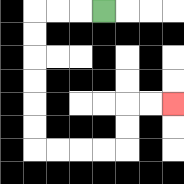{'start': '[4, 0]', 'end': '[7, 4]', 'path_directions': 'L,L,L,D,D,D,D,D,D,R,R,R,R,U,U,R,R', 'path_coordinates': '[[4, 0], [3, 0], [2, 0], [1, 0], [1, 1], [1, 2], [1, 3], [1, 4], [1, 5], [1, 6], [2, 6], [3, 6], [4, 6], [5, 6], [5, 5], [5, 4], [6, 4], [7, 4]]'}